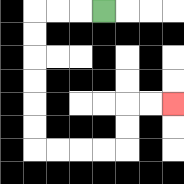{'start': '[4, 0]', 'end': '[7, 4]', 'path_directions': 'L,L,L,D,D,D,D,D,D,R,R,R,R,U,U,R,R', 'path_coordinates': '[[4, 0], [3, 0], [2, 0], [1, 0], [1, 1], [1, 2], [1, 3], [1, 4], [1, 5], [1, 6], [2, 6], [3, 6], [4, 6], [5, 6], [5, 5], [5, 4], [6, 4], [7, 4]]'}